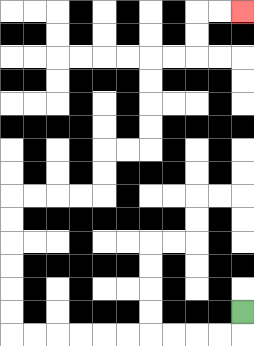{'start': '[10, 13]', 'end': '[10, 0]', 'path_directions': 'D,L,L,L,L,L,L,L,L,L,L,U,U,U,U,U,U,R,R,R,R,U,U,R,R,U,U,U,U,R,R,U,U,R,R', 'path_coordinates': '[[10, 13], [10, 14], [9, 14], [8, 14], [7, 14], [6, 14], [5, 14], [4, 14], [3, 14], [2, 14], [1, 14], [0, 14], [0, 13], [0, 12], [0, 11], [0, 10], [0, 9], [0, 8], [1, 8], [2, 8], [3, 8], [4, 8], [4, 7], [4, 6], [5, 6], [6, 6], [6, 5], [6, 4], [6, 3], [6, 2], [7, 2], [8, 2], [8, 1], [8, 0], [9, 0], [10, 0]]'}